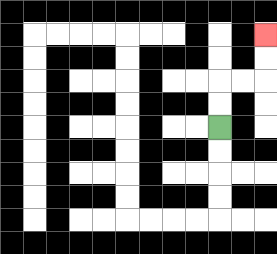{'start': '[9, 5]', 'end': '[11, 1]', 'path_directions': 'U,U,R,R,U,U', 'path_coordinates': '[[9, 5], [9, 4], [9, 3], [10, 3], [11, 3], [11, 2], [11, 1]]'}